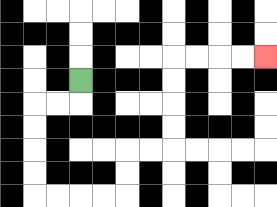{'start': '[3, 3]', 'end': '[11, 2]', 'path_directions': 'D,L,L,D,D,D,D,R,R,R,R,U,U,R,R,U,U,U,U,R,R,R,R', 'path_coordinates': '[[3, 3], [3, 4], [2, 4], [1, 4], [1, 5], [1, 6], [1, 7], [1, 8], [2, 8], [3, 8], [4, 8], [5, 8], [5, 7], [5, 6], [6, 6], [7, 6], [7, 5], [7, 4], [7, 3], [7, 2], [8, 2], [9, 2], [10, 2], [11, 2]]'}